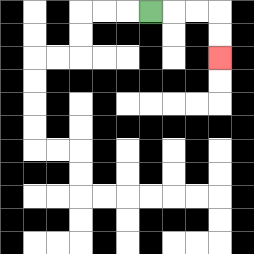{'start': '[6, 0]', 'end': '[9, 2]', 'path_directions': 'R,R,R,D,D', 'path_coordinates': '[[6, 0], [7, 0], [8, 0], [9, 0], [9, 1], [9, 2]]'}